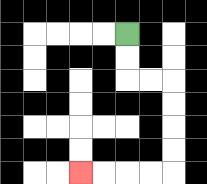{'start': '[5, 1]', 'end': '[3, 7]', 'path_directions': 'D,D,R,R,D,D,D,D,L,L,L,L', 'path_coordinates': '[[5, 1], [5, 2], [5, 3], [6, 3], [7, 3], [7, 4], [7, 5], [7, 6], [7, 7], [6, 7], [5, 7], [4, 7], [3, 7]]'}